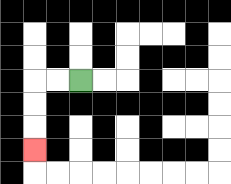{'start': '[3, 3]', 'end': '[1, 6]', 'path_directions': 'L,L,D,D,D', 'path_coordinates': '[[3, 3], [2, 3], [1, 3], [1, 4], [1, 5], [1, 6]]'}